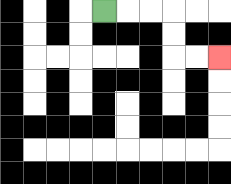{'start': '[4, 0]', 'end': '[9, 2]', 'path_directions': 'R,R,R,D,D,R,R', 'path_coordinates': '[[4, 0], [5, 0], [6, 0], [7, 0], [7, 1], [7, 2], [8, 2], [9, 2]]'}